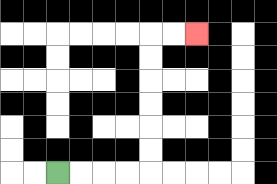{'start': '[2, 7]', 'end': '[8, 1]', 'path_directions': 'R,R,R,R,U,U,U,U,U,U,R,R', 'path_coordinates': '[[2, 7], [3, 7], [4, 7], [5, 7], [6, 7], [6, 6], [6, 5], [6, 4], [6, 3], [6, 2], [6, 1], [7, 1], [8, 1]]'}